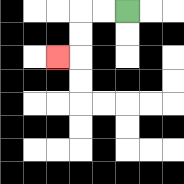{'start': '[5, 0]', 'end': '[2, 2]', 'path_directions': 'L,L,D,D,L', 'path_coordinates': '[[5, 0], [4, 0], [3, 0], [3, 1], [3, 2], [2, 2]]'}